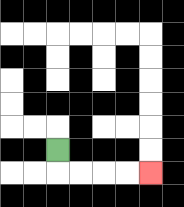{'start': '[2, 6]', 'end': '[6, 7]', 'path_directions': 'D,R,R,R,R', 'path_coordinates': '[[2, 6], [2, 7], [3, 7], [4, 7], [5, 7], [6, 7]]'}